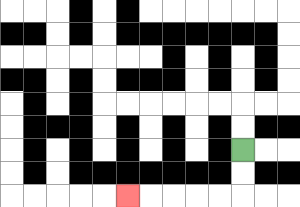{'start': '[10, 6]', 'end': '[5, 8]', 'path_directions': 'D,D,L,L,L,L,L', 'path_coordinates': '[[10, 6], [10, 7], [10, 8], [9, 8], [8, 8], [7, 8], [6, 8], [5, 8]]'}